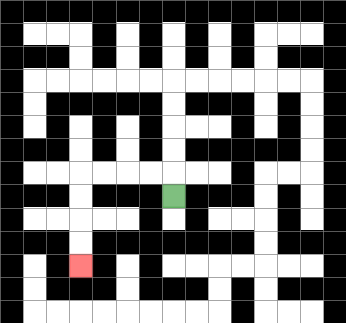{'start': '[7, 8]', 'end': '[3, 11]', 'path_directions': 'U,L,L,L,L,D,D,D,D', 'path_coordinates': '[[7, 8], [7, 7], [6, 7], [5, 7], [4, 7], [3, 7], [3, 8], [3, 9], [3, 10], [3, 11]]'}